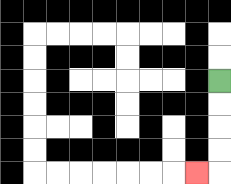{'start': '[9, 3]', 'end': '[8, 7]', 'path_directions': 'D,D,D,D,L', 'path_coordinates': '[[9, 3], [9, 4], [9, 5], [9, 6], [9, 7], [8, 7]]'}